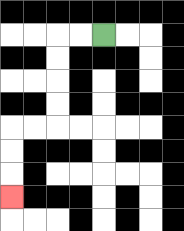{'start': '[4, 1]', 'end': '[0, 8]', 'path_directions': 'L,L,D,D,D,D,L,L,D,D,D', 'path_coordinates': '[[4, 1], [3, 1], [2, 1], [2, 2], [2, 3], [2, 4], [2, 5], [1, 5], [0, 5], [0, 6], [0, 7], [0, 8]]'}